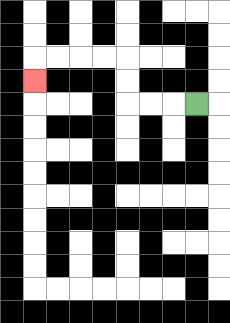{'start': '[8, 4]', 'end': '[1, 3]', 'path_directions': 'L,L,L,U,U,L,L,L,L,D', 'path_coordinates': '[[8, 4], [7, 4], [6, 4], [5, 4], [5, 3], [5, 2], [4, 2], [3, 2], [2, 2], [1, 2], [1, 3]]'}